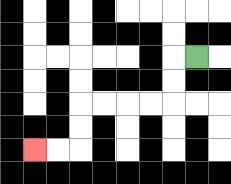{'start': '[8, 2]', 'end': '[1, 6]', 'path_directions': 'L,D,D,L,L,L,L,D,D,L,L', 'path_coordinates': '[[8, 2], [7, 2], [7, 3], [7, 4], [6, 4], [5, 4], [4, 4], [3, 4], [3, 5], [3, 6], [2, 6], [1, 6]]'}